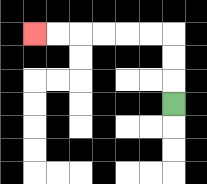{'start': '[7, 4]', 'end': '[1, 1]', 'path_directions': 'U,U,U,L,L,L,L,L,L', 'path_coordinates': '[[7, 4], [7, 3], [7, 2], [7, 1], [6, 1], [5, 1], [4, 1], [3, 1], [2, 1], [1, 1]]'}